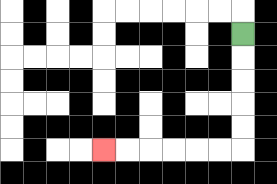{'start': '[10, 1]', 'end': '[4, 6]', 'path_directions': 'D,D,D,D,D,L,L,L,L,L,L', 'path_coordinates': '[[10, 1], [10, 2], [10, 3], [10, 4], [10, 5], [10, 6], [9, 6], [8, 6], [7, 6], [6, 6], [5, 6], [4, 6]]'}